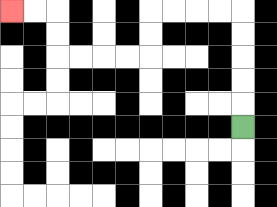{'start': '[10, 5]', 'end': '[0, 0]', 'path_directions': 'U,U,U,U,U,L,L,L,L,D,D,L,L,L,L,U,U,L,L', 'path_coordinates': '[[10, 5], [10, 4], [10, 3], [10, 2], [10, 1], [10, 0], [9, 0], [8, 0], [7, 0], [6, 0], [6, 1], [6, 2], [5, 2], [4, 2], [3, 2], [2, 2], [2, 1], [2, 0], [1, 0], [0, 0]]'}